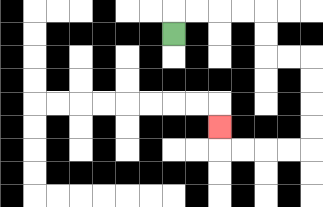{'start': '[7, 1]', 'end': '[9, 5]', 'path_directions': 'U,R,R,R,R,D,D,R,R,D,D,D,D,L,L,L,L,U', 'path_coordinates': '[[7, 1], [7, 0], [8, 0], [9, 0], [10, 0], [11, 0], [11, 1], [11, 2], [12, 2], [13, 2], [13, 3], [13, 4], [13, 5], [13, 6], [12, 6], [11, 6], [10, 6], [9, 6], [9, 5]]'}